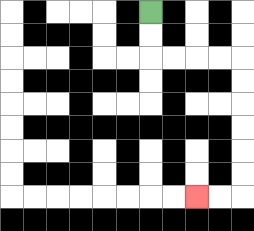{'start': '[6, 0]', 'end': '[8, 8]', 'path_directions': 'D,D,R,R,R,R,D,D,D,D,D,D,L,L', 'path_coordinates': '[[6, 0], [6, 1], [6, 2], [7, 2], [8, 2], [9, 2], [10, 2], [10, 3], [10, 4], [10, 5], [10, 6], [10, 7], [10, 8], [9, 8], [8, 8]]'}